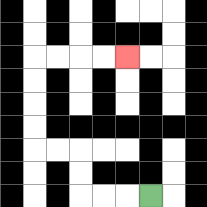{'start': '[6, 8]', 'end': '[5, 2]', 'path_directions': 'L,L,L,U,U,L,L,U,U,U,U,R,R,R,R', 'path_coordinates': '[[6, 8], [5, 8], [4, 8], [3, 8], [3, 7], [3, 6], [2, 6], [1, 6], [1, 5], [1, 4], [1, 3], [1, 2], [2, 2], [3, 2], [4, 2], [5, 2]]'}